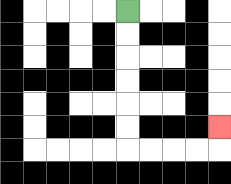{'start': '[5, 0]', 'end': '[9, 5]', 'path_directions': 'D,D,D,D,D,D,R,R,R,R,U', 'path_coordinates': '[[5, 0], [5, 1], [5, 2], [5, 3], [5, 4], [5, 5], [5, 6], [6, 6], [7, 6], [8, 6], [9, 6], [9, 5]]'}